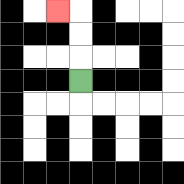{'start': '[3, 3]', 'end': '[2, 0]', 'path_directions': 'U,U,U,L', 'path_coordinates': '[[3, 3], [3, 2], [3, 1], [3, 0], [2, 0]]'}